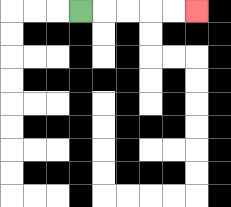{'start': '[3, 0]', 'end': '[8, 0]', 'path_directions': 'R,R,R,R,R', 'path_coordinates': '[[3, 0], [4, 0], [5, 0], [6, 0], [7, 0], [8, 0]]'}